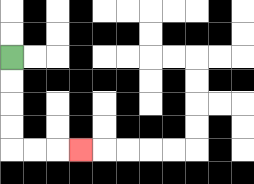{'start': '[0, 2]', 'end': '[3, 6]', 'path_directions': 'D,D,D,D,R,R,R', 'path_coordinates': '[[0, 2], [0, 3], [0, 4], [0, 5], [0, 6], [1, 6], [2, 6], [3, 6]]'}